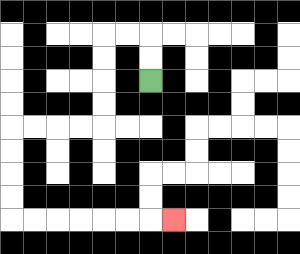{'start': '[6, 3]', 'end': '[7, 9]', 'path_directions': 'U,U,L,L,D,D,D,D,L,L,L,L,D,D,D,D,R,R,R,R,R,R,R', 'path_coordinates': '[[6, 3], [6, 2], [6, 1], [5, 1], [4, 1], [4, 2], [4, 3], [4, 4], [4, 5], [3, 5], [2, 5], [1, 5], [0, 5], [0, 6], [0, 7], [0, 8], [0, 9], [1, 9], [2, 9], [3, 9], [4, 9], [5, 9], [6, 9], [7, 9]]'}